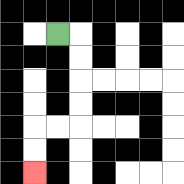{'start': '[2, 1]', 'end': '[1, 7]', 'path_directions': 'R,D,D,D,D,L,L,D,D', 'path_coordinates': '[[2, 1], [3, 1], [3, 2], [3, 3], [3, 4], [3, 5], [2, 5], [1, 5], [1, 6], [1, 7]]'}